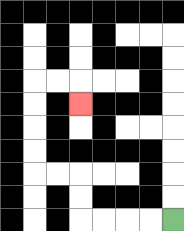{'start': '[7, 9]', 'end': '[3, 4]', 'path_directions': 'L,L,L,L,U,U,L,L,U,U,U,U,R,R,D', 'path_coordinates': '[[7, 9], [6, 9], [5, 9], [4, 9], [3, 9], [3, 8], [3, 7], [2, 7], [1, 7], [1, 6], [1, 5], [1, 4], [1, 3], [2, 3], [3, 3], [3, 4]]'}